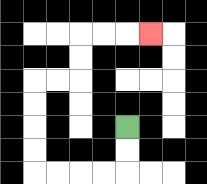{'start': '[5, 5]', 'end': '[6, 1]', 'path_directions': 'D,D,L,L,L,L,U,U,U,U,R,R,U,U,R,R,R', 'path_coordinates': '[[5, 5], [5, 6], [5, 7], [4, 7], [3, 7], [2, 7], [1, 7], [1, 6], [1, 5], [1, 4], [1, 3], [2, 3], [3, 3], [3, 2], [3, 1], [4, 1], [5, 1], [6, 1]]'}